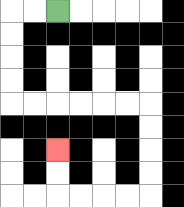{'start': '[2, 0]', 'end': '[2, 6]', 'path_directions': 'L,L,D,D,D,D,R,R,R,R,R,R,D,D,D,D,L,L,L,L,U,U', 'path_coordinates': '[[2, 0], [1, 0], [0, 0], [0, 1], [0, 2], [0, 3], [0, 4], [1, 4], [2, 4], [3, 4], [4, 4], [5, 4], [6, 4], [6, 5], [6, 6], [6, 7], [6, 8], [5, 8], [4, 8], [3, 8], [2, 8], [2, 7], [2, 6]]'}